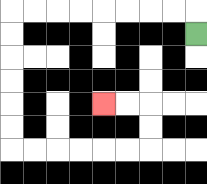{'start': '[8, 1]', 'end': '[4, 4]', 'path_directions': 'U,L,L,L,L,L,L,L,L,D,D,D,D,D,D,R,R,R,R,R,R,U,U,L,L', 'path_coordinates': '[[8, 1], [8, 0], [7, 0], [6, 0], [5, 0], [4, 0], [3, 0], [2, 0], [1, 0], [0, 0], [0, 1], [0, 2], [0, 3], [0, 4], [0, 5], [0, 6], [1, 6], [2, 6], [3, 6], [4, 6], [5, 6], [6, 6], [6, 5], [6, 4], [5, 4], [4, 4]]'}